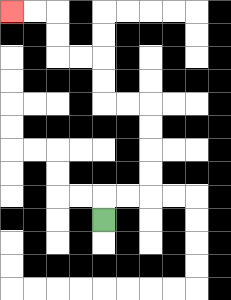{'start': '[4, 9]', 'end': '[0, 0]', 'path_directions': 'U,R,R,U,U,U,U,L,L,U,U,L,L,U,U,L,L', 'path_coordinates': '[[4, 9], [4, 8], [5, 8], [6, 8], [6, 7], [6, 6], [6, 5], [6, 4], [5, 4], [4, 4], [4, 3], [4, 2], [3, 2], [2, 2], [2, 1], [2, 0], [1, 0], [0, 0]]'}